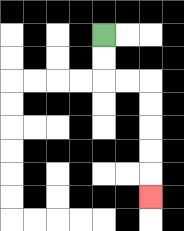{'start': '[4, 1]', 'end': '[6, 8]', 'path_directions': 'D,D,R,R,D,D,D,D,D', 'path_coordinates': '[[4, 1], [4, 2], [4, 3], [5, 3], [6, 3], [6, 4], [6, 5], [6, 6], [6, 7], [6, 8]]'}